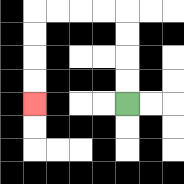{'start': '[5, 4]', 'end': '[1, 4]', 'path_directions': 'U,U,U,U,L,L,L,L,D,D,D,D', 'path_coordinates': '[[5, 4], [5, 3], [5, 2], [5, 1], [5, 0], [4, 0], [3, 0], [2, 0], [1, 0], [1, 1], [1, 2], [1, 3], [1, 4]]'}